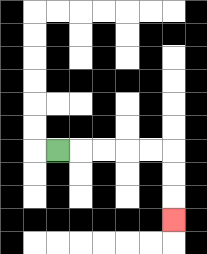{'start': '[2, 6]', 'end': '[7, 9]', 'path_directions': 'R,R,R,R,R,D,D,D', 'path_coordinates': '[[2, 6], [3, 6], [4, 6], [5, 6], [6, 6], [7, 6], [7, 7], [7, 8], [7, 9]]'}